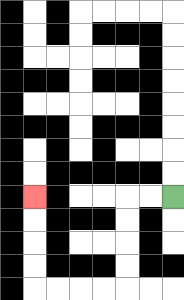{'start': '[7, 8]', 'end': '[1, 8]', 'path_directions': 'L,L,D,D,D,D,L,L,L,L,U,U,U,U', 'path_coordinates': '[[7, 8], [6, 8], [5, 8], [5, 9], [5, 10], [5, 11], [5, 12], [4, 12], [3, 12], [2, 12], [1, 12], [1, 11], [1, 10], [1, 9], [1, 8]]'}